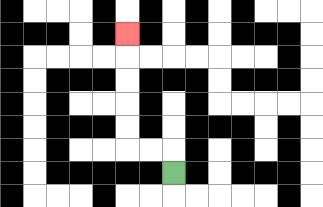{'start': '[7, 7]', 'end': '[5, 1]', 'path_directions': 'U,L,L,U,U,U,U,U', 'path_coordinates': '[[7, 7], [7, 6], [6, 6], [5, 6], [5, 5], [5, 4], [5, 3], [5, 2], [5, 1]]'}